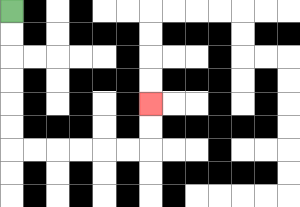{'start': '[0, 0]', 'end': '[6, 4]', 'path_directions': 'D,D,D,D,D,D,R,R,R,R,R,R,U,U', 'path_coordinates': '[[0, 0], [0, 1], [0, 2], [0, 3], [0, 4], [0, 5], [0, 6], [1, 6], [2, 6], [3, 6], [4, 6], [5, 6], [6, 6], [6, 5], [6, 4]]'}